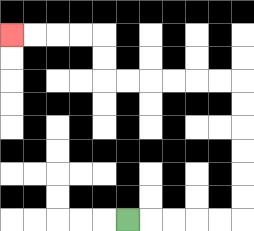{'start': '[5, 9]', 'end': '[0, 1]', 'path_directions': 'R,R,R,R,R,U,U,U,U,U,U,L,L,L,L,L,L,U,U,L,L,L,L', 'path_coordinates': '[[5, 9], [6, 9], [7, 9], [8, 9], [9, 9], [10, 9], [10, 8], [10, 7], [10, 6], [10, 5], [10, 4], [10, 3], [9, 3], [8, 3], [7, 3], [6, 3], [5, 3], [4, 3], [4, 2], [4, 1], [3, 1], [2, 1], [1, 1], [0, 1]]'}